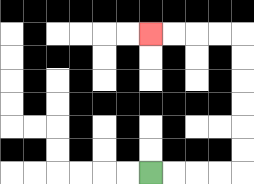{'start': '[6, 7]', 'end': '[6, 1]', 'path_directions': 'R,R,R,R,U,U,U,U,U,U,L,L,L,L', 'path_coordinates': '[[6, 7], [7, 7], [8, 7], [9, 7], [10, 7], [10, 6], [10, 5], [10, 4], [10, 3], [10, 2], [10, 1], [9, 1], [8, 1], [7, 1], [6, 1]]'}